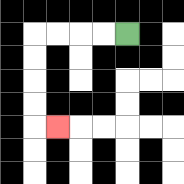{'start': '[5, 1]', 'end': '[2, 5]', 'path_directions': 'L,L,L,L,D,D,D,D,R', 'path_coordinates': '[[5, 1], [4, 1], [3, 1], [2, 1], [1, 1], [1, 2], [1, 3], [1, 4], [1, 5], [2, 5]]'}